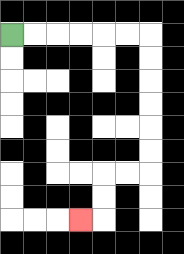{'start': '[0, 1]', 'end': '[3, 9]', 'path_directions': 'R,R,R,R,R,R,D,D,D,D,D,D,L,L,D,D,L', 'path_coordinates': '[[0, 1], [1, 1], [2, 1], [3, 1], [4, 1], [5, 1], [6, 1], [6, 2], [6, 3], [6, 4], [6, 5], [6, 6], [6, 7], [5, 7], [4, 7], [4, 8], [4, 9], [3, 9]]'}